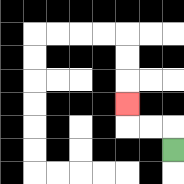{'start': '[7, 6]', 'end': '[5, 4]', 'path_directions': 'U,L,L,U', 'path_coordinates': '[[7, 6], [7, 5], [6, 5], [5, 5], [5, 4]]'}